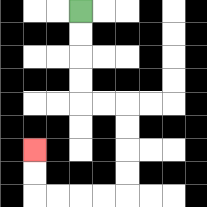{'start': '[3, 0]', 'end': '[1, 6]', 'path_directions': 'D,D,D,D,R,R,D,D,D,D,L,L,L,L,U,U', 'path_coordinates': '[[3, 0], [3, 1], [3, 2], [3, 3], [3, 4], [4, 4], [5, 4], [5, 5], [5, 6], [5, 7], [5, 8], [4, 8], [3, 8], [2, 8], [1, 8], [1, 7], [1, 6]]'}